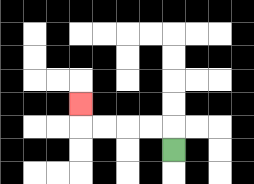{'start': '[7, 6]', 'end': '[3, 4]', 'path_directions': 'U,L,L,L,L,U', 'path_coordinates': '[[7, 6], [7, 5], [6, 5], [5, 5], [4, 5], [3, 5], [3, 4]]'}